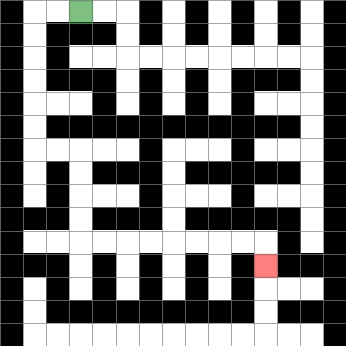{'start': '[3, 0]', 'end': '[11, 11]', 'path_directions': 'L,L,D,D,D,D,D,D,R,R,D,D,D,D,R,R,R,R,R,R,R,R,D', 'path_coordinates': '[[3, 0], [2, 0], [1, 0], [1, 1], [1, 2], [1, 3], [1, 4], [1, 5], [1, 6], [2, 6], [3, 6], [3, 7], [3, 8], [3, 9], [3, 10], [4, 10], [5, 10], [6, 10], [7, 10], [8, 10], [9, 10], [10, 10], [11, 10], [11, 11]]'}